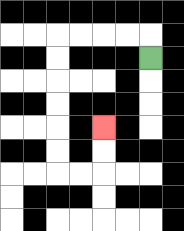{'start': '[6, 2]', 'end': '[4, 5]', 'path_directions': 'U,L,L,L,L,D,D,D,D,D,D,R,R,U,U', 'path_coordinates': '[[6, 2], [6, 1], [5, 1], [4, 1], [3, 1], [2, 1], [2, 2], [2, 3], [2, 4], [2, 5], [2, 6], [2, 7], [3, 7], [4, 7], [4, 6], [4, 5]]'}